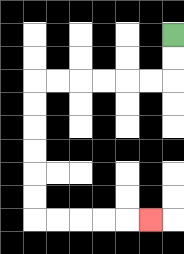{'start': '[7, 1]', 'end': '[6, 9]', 'path_directions': 'D,D,L,L,L,L,L,L,D,D,D,D,D,D,R,R,R,R,R', 'path_coordinates': '[[7, 1], [7, 2], [7, 3], [6, 3], [5, 3], [4, 3], [3, 3], [2, 3], [1, 3], [1, 4], [1, 5], [1, 6], [1, 7], [1, 8], [1, 9], [2, 9], [3, 9], [4, 9], [5, 9], [6, 9]]'}